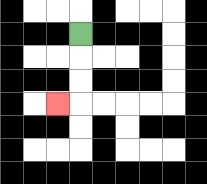{'start': '[3, 1]', 'end': '[2, 4]', 'path_directions': 'D,D,D,L', 'path_coordinates': '[[3, 1], [3, 2], [3, 3], [3, 4], [2, 4]]'}